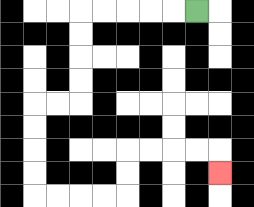{'start': '[8, 0]', 'end': '[9, 7]', 'path_directions': 'L,L,L,L,L,D,D,D,D,L,L,D,D,D,D,R,R,R,R,U,U,R,R,R,R,D', 'path_coordinates': '[[8, 0], [7, 0], [6, 0], [5, 0], [4, 0], [3, 0], [3, 1], [3, 2], [3, 3], [3, 4], [2, 4], [1, 4], [1, 5], [1, 6], [1, 7], [1, 8], [2, 8], [3, 8], [4, 8], [5, 8], [5, 7], [5, 6], [6, 6], [7, 6], [8, 6], [9, 6], [9, 7]]'}